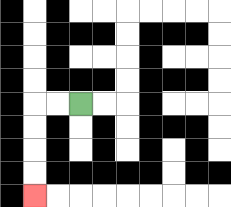{'start': '[3, 4]', 'end': '[1, 8]', 'path_directions': 'L,L,D,D,D,D', 'path_coordinates': '[[3, 4], [2, 4], [1, 4], [1, 5], [1, 6], [1, 7], [1, 8]]'}